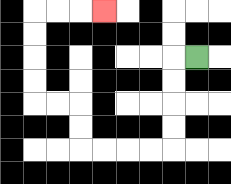{'start': '[8, 2]', 'end': '[4, 0]', 'path_directions': 'L,D,D,D,D,L,L,L,L,U,U,L,L,U,U,U,U,R,R,R', 'path_coordinates': '[[8, 2], [7, 2], [7, 3], [7, 4], [7, 5], [7, 6], [6, 6], [5, 6], [4, 6], [3, 6], [3, 5], [3, 4], [2, 4], [1, 4], [1, 3], [1, 2], [1, 1], [1, 0], [2, 0], [3, 0], [4, 0]]'}